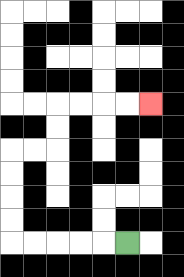{'start': '[5, 10]', 'end': '[6, 4]', 'path_directions': 'L,L,L,L,L,U,U,U,U,R,R,U,U,R,R,R,R', 'path_coordinates': '[[5, 10], [4, 10], [3, 10], [2, 10], [1, 10], [0, 10], [0, 9], [0, 8], [0, 7], [0, 6], [1, 6], [2, 6], [2, 5], [2, 4], [3, 4], [4, 4], [5, 4], [6, 4]]'}